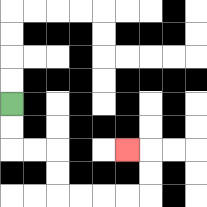{'start': '[0, 4]', 'end': '[5, 6]', 'path_directions': 'D,D,R,R,D,D,R,R,R,R,U,U,L', 'path_coordinates': '[[0, 4], [0, 5], [0, 6], [1, 6], [2, 6], [2, 7], [2, 8], [3, 8], [4, 8], [5, 8], [6, 8], [6, 7], [6, 6], [5, 6]]'}